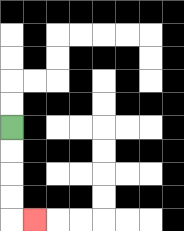{'start': '[0, 5]', 'end': '[1, 9]', 'path_directions': 'D,D,D,D,R', 'path_coordinates': '[[0, 5], [0, 6], [0, 7], [0, 8], [0, 9], [1, 9]]'}